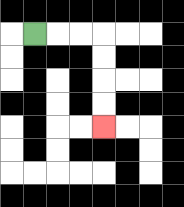{'start': '[1, 1]', 'end': '[4, 5]', 'path_directions': 'R,R,R,D,D,D,D', 'path_coordinates': '[[1, 1], [2, 1], [3, 1], [4, 1], [4, 2], [4, 3], [4, 4], [4, 5]]'}